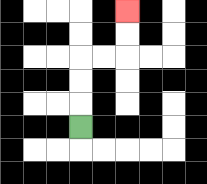{'start': '[3, 5]', 'end': '[5, 0]', 'path_directions': 'U,U,U,R,R,U,U', 'path_coordinates': '[[3, 5], [3, 4], [3, 3], [3, 2], [4, 2], [5, 2], [5, 1], [5, 0]]'}